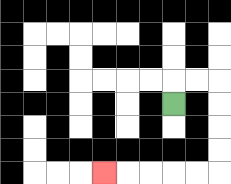{'start': '[7, 4]', 'end': '[4, 7]', 'path_directions': 'U,R,R,D,D,D,D,L,L,L,L,L', 'path_coordinates': '[[7, 4], [7, 3], [8, 3], [9, 3], [9, 4], [9, 5], [9, 6], [9, 7], [8, 7], [7, 7], [6, 7], [5, 7], [4, 7]]'}